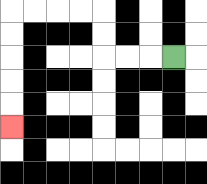{'start': '[7, 2]', 'end': '[0, 5]', 'path_directions': 'L,L,L,U,U,L,L,L,L,D,D,D,D,D', 'path_coordinates': '[[7, 2], [6, 2], [5, 2], [4, 2], [4, 1], [4, 0], [3, 0], [2, 0], [1, 0], [0, 0], [0, 1], [0, 2], [0, 3], [0, 4], [0, 5]]'}